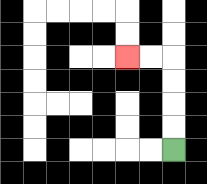{'start': '[7, 6]', 'end': '[5, 2]', 'path_directions': 'U,U,U,U,L,L', 'path_coordinates': '[[7, 6], [7, 5], [7, 4], [7, 3], [7, 2], [6, 2], [5, 2]]'}